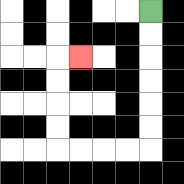{'start': '[6, 0]', 'end': '[3, 2]', 'path_directions': 'D,D,D,D,D,D,L,L,L,L,U,U,U,U,R', 'path_coordinates': '[[6, 0], [6, 1], [6, 2], [6, 3], [6, 4], [6, 5], [6, 6], [5, 6], [4, 6], [3, 6], [2, 6], [2, 5], [2, 4], [2, 3], [2, 2], [3, 2]]'}